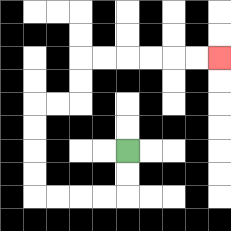{'start': '[5, 6]', 'end': '[9, 2]', 'path_directions': 'D,D,L,L,L,L,U,U,U,U,R,R,U,U,R,R,R,R,R,R', 'path_coordinates': '[[5, 6], [5, 7], [5, 8], [4, 8], [3, 8], [2, 8], [1, 8], [1, 7], [1, 6], [1, 5], [1, 4], [2, 4], [3, 4], [3, 3], [3, 2], [4, 2], [5, 2], [6, 2], [7, 2], [8, 2], [9, 2]]'}